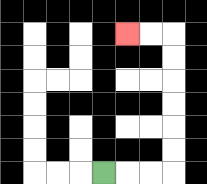{'start': '[4, 7]', 'end': '[5, 1]', 'path_directions': 'R,R,R,U,U,U,U,U,U,L,L', 'path_coordinates': '[[4, 7], [5, 7], [6, 7], [7, 7], [7, 6], [7, 5], [7, 4], [7, 3], [7, 2], [7, 1], [6, 1], [5, 1]]'}